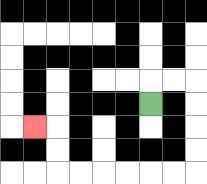{'start': '[6, 4]', 'end': '[1, 5]', 'path_directions': 'U,R,R,D,D,D,D,L,L,L,L,L,L,U,U,L', 'path_coordinates': '[[6, 4], [6, 3], [7, 3], [8, 3], [8, 4], [8, 5], [8, 6], [8, 7], [7, 7], [6, 7], [5, 7], [4, 7], [3, 7], [2, 7], [2, 6], [2, 5], [1, 5]]'}